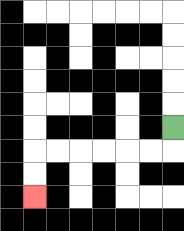{'start': '[7, 5]', 'end': '[1, 8]', 'path_directions': 'D,L,L,L,L,L,L,D,D', 'path_coordinates': '[[7, 5], [7, 6], [6, 6], [5, 6], [4, 6], [3, 6], [2, 6], [1, 6], [1, 7], [1, 8]]'}